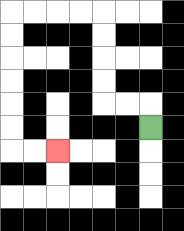{'start': '[6, 5]', 'end': '[2, 6]', 'path_directions': 'U,L,L,U,U,U,U,L,L,L,L,D,D,D,D,D,D,R,R', 'path_coordinates': '[[6, 5], [6, 4], [5, 4], [4, 4], [4, 3], [4, 2], [4, 1], [4, 0], [3, 0], [2, 0], [1, 0], [0, 0], [0, 1], [0, 2], [0, 3], [0, 4], [0, 5], [0, 6], [1, 6], [2, 6]]'}